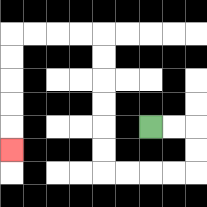{'start': '[6, 5]', 'end': '[0, 6]', 'path_directions': 'R,R,D,D,L,L,L,L,U,U,U,U,U,U,L,L,L,L,D,D,D,D,D', 'path_coordinates': '[[6, 5], [7, 5], [8, 5], [8, 6], [8, 7], [7, 7], [6, 7], [5, 7], [4, 7], [4, 6], [4, 5], [4, 4], [4, 3], [4, 2], [4, 1], [3, 1], [2, 1], [1, 1], [0, 1], [0, 2], [0, 3], [0, 4], [0, 5], [0, 6]]'}